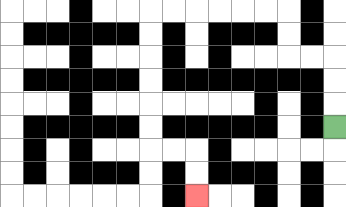{'start': '[14, 5]', 'end': '[8, 8]', 'path_directions': 'U,U,U,L,L,U,U,L,L,L,L,L,L,D,D,D,D,D,D,R,R,D,D', 'path_coordinates': '[[14, 5], [14, 4], [14, 3], [14, 2], [13, 2], [12, 2], [12, 1], [12, 0], [11, 0], [10, 0], [9, 0], [8, 0], [7, 0], [6, 0], [6, 1], [6, 2], [6, 3], [6, 4], [6, 5], [6, 6], [7, 6], [8, 6], [8, 7], [8, 8]]'}